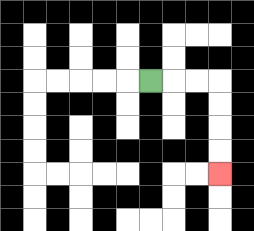{'start': '[6, 3]', 'end': '[9, 7]', 'path_directions': 'R,R,R,D,D,D,D', 'path_coordinates': '[[6, 3], [7, 3], [8, 3], [9, 3], [9, 4], [9, 5], [9, 6], [9, 7]]'}